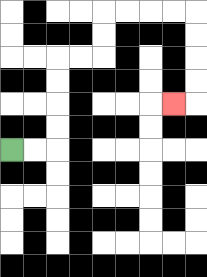{'start': '[0, 6]', 'end': '[7, 4]', 'path_directions': 'R,R,U,U,U,U,R,R,U,U,R,R,R,R,D,D,D,D,L', 'path_coordinates': '[[0, 6], [1, 6], [2, 6], [2, 5], [2, 4], [2, 3], [2, 2], [3, 2], [4, 2], [4, 1], [4, 0], [5, 0], [6, 0], [7, 0], [8, 0], [8, 1], [8, 2], [8, 3], [8, 4], [7, 4]]'}